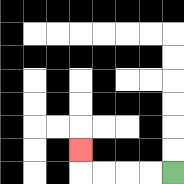{'start': '[7, 7]', 'end': '[3, 6]', 'path_directions': 'L,L,L,L,U', 'path_coordinates': '[[7, 7], [6, 7], [5, 7], [4, 7], [3, 7], [3, 6]]'}